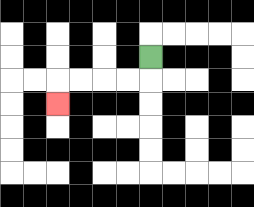{'start': '[6, 2]', 'end': '[2, 4]', 'path_directions': 'D,L,L,L,L,D', 'path_coordinates': '[[6, 2], [6, 3], [5, 3], [4, 3], [3, 3], [2, 3], [2, 4]]'}